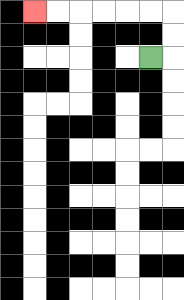{'start': '[6, 2]', 'end': '[1, 0]', 'path_directions': 'R,U,U,L,L,L,L,L,L', 'path_coordinates': '[[6, 2], [7, 2], [7, 1], [7, 0], [6, 0], [5, 0], [4, 0], [3, 0], [2, 0], [1, 0]]'}